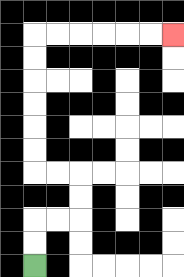{'start': '[1, 11]', 'end': '[7, 1]', 'path_directions': 'U,U,R,R,U,U,L,L,U,U,U,U,U,U,R,R,R,R,R,R', 'path_coordinates': '[[1, 11], [1, 10], [1, 9], [2, 9], [3, 9], [3, 8], [3, 7], [2, 7], [1, 7], [1, 6], [1, 5], [1, 4], [1, 3], [1, 2], [1, 1], [2, 1], [3, 1], [4, 1], [5, 1], [6, 1], [7, 1]]'}